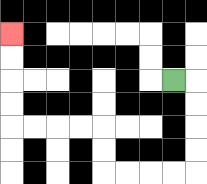{'start': '[7, 3]', 'end': '[0, 1]', 'path_directions': 'R,D,D,D,D,L,L,L,L,U,U,L,L,L,L,U,U,U,U', 'path_coordinates': '[[7, 3], [8, 3], [8, 4], [8, 5], [8, 6], [8, 7], [7, 7], [6, 7], [5, 7], [4, 7], [4, 6], [4, 5], [3, 5], [2, 5], [1, 5], [0, 5], [0, 4], [0, 3], [0, 2], [0, 1]]'}